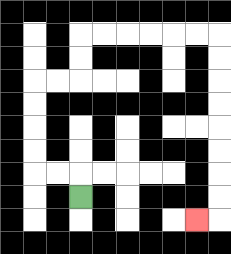{'start': '[3, 8]', 'end': '[8, 9]', 'path_directions': 'U,L,L,U,U,U,U,R,R,U,U,R,R,R,R,R,R,D,D,D,D,D,D,D,D,L', 'path_coordinates': '[[3, 8], [3, 7], [2, 7], [1, 7], [1, 6], [1, 5], [1, 4], [1, 3], [2, 3], [3, 3], [3, 2], [3, 1], [4, 1], [5, 1], [6, 1], [7, 1], [8, 1], [9, 1], [9, 2], [9, 3], [9, 4], [9, 5], [9, 6], [9, 7], [9, 8], [9, 9], [8, 9]]'}